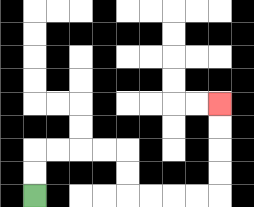{'start': '[1, 8]', 'end': '[9, 4]', 'path_directions': 'U,U,R,R,R,R,D,D,R,R,R,R,U,U,U,U', 'path_coordinates': '[[1, 8], [1, 7], [1, 6], [2, 6], [3, 6], [4, 6], [5, 6], [5, 7], [5, 8], [6, 8], [7, 8], [8, 8], [9, 8], [9, 7], [9, 6], [9, 5], [9, 4]]'}